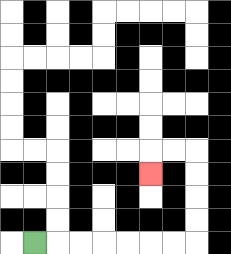{'start': '[1, 10]', 'end': '[6, 7]', 'path_directions': 'R,R,R,R,R,R,R,U,U,U,U,L,L,D', 'path_coordinates': '[[1, 10], [2, 10], [3, 10], [4, 10], [5, 10], [6, 10], [7, 10], [8, 10], [8, 9], [8, 8], [8, 7], [8, 6], [7, 6], [6, 6], [6, 7]]'}